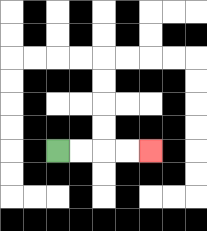{'start': '[2, 6]', 'end': '[6, 6]', 'path_directions': 'R,R,R,R', 'path_coordinates': '[[2, 6], [3, 6], [4, 6], [5, 6], [6, 6]]'}